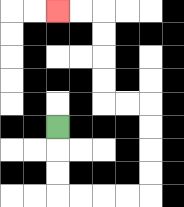{'start': '[2, 5]', 'end': '[2, 0]', 'path_directions': 'D,D,D,R,R,R,R,U,U,U,U,L,L,U,U,U,U,L,L', 'path_coordinates': '[[2, 5], [2, 6], [2, 7], [2, 8], [3, 8], [4, 8], [5, 8], [6, 8], [6, 7], [6, 6], [6, 5], [6, 4], [5, 4], [4, 4], [4, 3], [4, 2], [4, 1], [4, 0], [3, 0], [2, 0]]'}